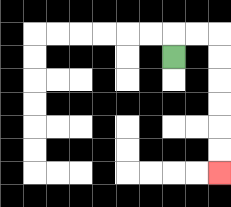{'start': '[7, 2]', 'end': '[9, 7]', 'path_directions': 'U,R,R,D,D,D,D,D,D', 'path_coordinates': '[[7, 2], [7, 1], [8, 1], [9, 1], [9, 2], [9, 3], [9, 4], [9, 5], [9, 6], [9, 7]]'}